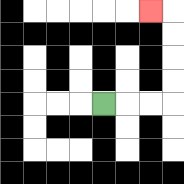{'start': '[4, 4]', 'end': '[6, 0]', 'path_directions': 'R,R,R,U,U,U,U,L', 'path_coordinates': '[[4, 4], [5, 4], [6, 4], [7, 4], [7, 3], [7, 2], [7, 1], [7, 0], [6, 0]]'}